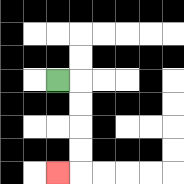{'start': '[2, 3]', 'end': '[2, 7]', 'path_directions': 'R,D,D,D,D,L', 'path_coordinates': '[[2, 3], [3, 3], [3, 4], [3, 5], [3, 6], [3, 7], [2, 7]]'}